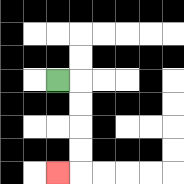{'start': '[2, 3]', 'end': '[2, 7]', 'path_directions': 'R,D,D,D,D,L', 'path_coordinates': '[[2, 3], [3, 3], [3, 4], [3, 5], [3, 6], [3, 7], [2, 7]]'}